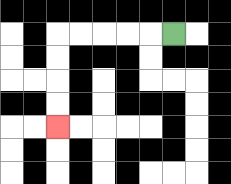{'start': '[7, 1]', 'end': '[2, 5]', 'path_directions': 'L,L,L,L,L,D,D,D,D', 'path_coordinates': '[[7, 1], [6, 1], [5, 1], [4, 1], [3, 1], [2, 1], [2, 2], [2, 3], [2, 4], [2, 5]]'}